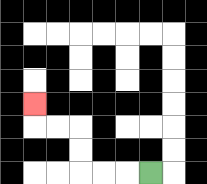{'start': '[6, 7]', 'end': '[1, 4]', 'path_directions': 'L,L,L,U,U,L,L,U', 'path_coordinates': '[[6, 7], [5, 7], [4, 7], [3, 7], [3, 6], [3, 5], [2, 5], [1, 5], [1, 4]]'}